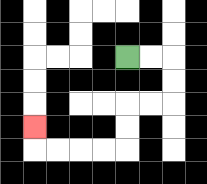{'start': '[5, 2]', 'end': '[1, 5]', 'path_directions': 'R,R,D,D,L,L,D,D,L,L,L,L,U', 'path_coordinates': '[[5, 2], [6, 2], [7, 2], [7, 3], [7, 4], [6, 4], [5, 4], [5, 5], [5, 6], [4, 6], [3, 6], [2, 6], [1, 6], [1, 5]]'}